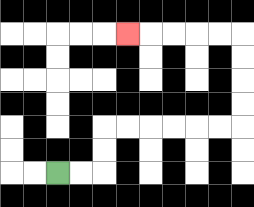{'start': '[2, 7]', 'end': '[5, 1]', 'path_directions': 'R,R,U,U,R,R,R,R,R,R,U,U,U,U,L,L,L,L,L', 'path_coordinates': '[[2, 7], [3, 7], [4, 7], [4, 6], [4, 5], [5, 5], [6, 5], [7, 5], [8, 5], [9, 5], [10, 5], [10, 4], [10, 3], [10, 2], [10, 1], [9, 1], [8, 1], [7, 1], [6, 1], [5, 1]]'}